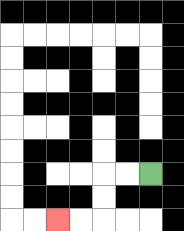{'start': '[6, 7]', 'end': '[2, 9]', 'path_directions': 'L,L,D,D,L,L', 'path_coordinates': '[[6, 7], [5, 7], [4, 7], [4, 8], [4, 9], [3, 9], [2, 9]]'}